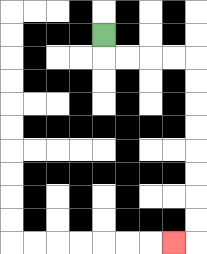{'start': '[4, 1]', 'end': '[7, 10]', 'path_directions': 'D,R,R,R,R,D,D,D,D,D,D,D,D,L', 'path_coordinates': '[[4, 1], [4, 2], [5, 2], [6, 2], [7, 2], [8, 2], [8, 3], [8, 4], [8, 5], [8, 6], [8, 7], [8, 8], [8, 9], [8, 10], [7, 10]]'}